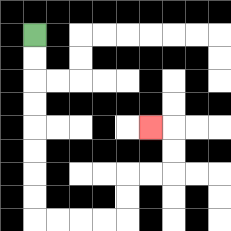{'start': '[1, 1]', 'end': '[6, 5]', 'path_directions': 'D,D,D,D,D,D,D,D,R,R,R,R,U,U,R,R,U,U,L', 'path_coordinates': '[[1, 1], [1, 2], [1, 3], [1, 4], [1, 5], [1, 6], [1, 7], [1, 8], [1, 9], [2, 9], [3, 9], [4, 9], [5, 9], [5, 8], [5, 7], [6, 7], [7, 7], [7, 6], [7, 5], [6, 5]]'}